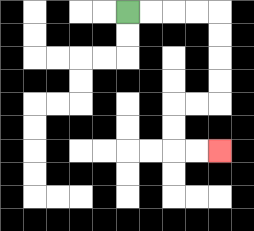{'start': '[5, 0]', 'end': '[9, 6]', 'path_directions': 'R,R,R,R,D,D,D,D,L,L,D,D,R,R', 'path_coordinates': '[[5, 0], [6, 0], [7, 0], [8, 0], [9, 0], [9, 1], [9, 2], [9, 3], [9, 4], [8, 4], [7, 4], [7, 5], [7, 6], [8, 6], [9, 6]]'}